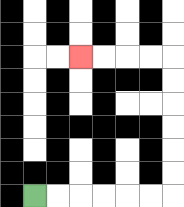{'start': '[1, 8]', 'end': '[3, 2]', 'path_directions': 'R,R,R,R,R,R,U,U,U,U,U,U,L,L,L,L', 'path_coordinates': '[[1, 8], [2, 8], [3, 8], [4, 8], [5, 8], [6, 8], [7, 8], [7, 7], [7, 6], [7, 5], [7, 4], [7, 3], [7, 2], [6, 2], [5, 2], [4, 2], [3, 2]]'}